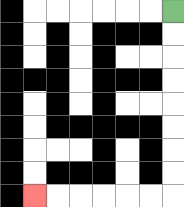{'start': '[7, 0]', 'end': '[1, 8]', 'path_directions': 'D,D,D,D,D,D,D,D,L,L,L,L,L,L', 'path_coordinates': '[[7, 0], [7, 1], [7, 2], [7, 3], [7, 4], [7, 5], [7, 6], [7, 7], [7, 8], [6, 8], [5, 8], [4, 8], [3, 8], [2, 8], [1, 8]]'}